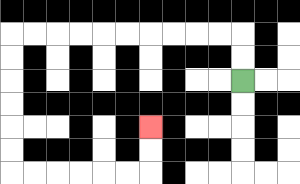{'start': '[10, 3]', 'end': '[6, 5]', 'path_directions': 'U,U,L,L,L,L,L,L,L,L,L,L,D,D,D,D,D,D,R,R,R,R,R,R,U,U', 'path_coordinates': '[[10, 3], [10, 2], [10, 1], [9, 1], [8, 1], [7, 1], [6, 1], [5, 1], [4, 1], [3, 1], [2, 1], [1, 1], [0, 1], [0, 2], [0, 3], [0, 4], [0, 5], [0, 6], [0, 7], [1, 7], [2, 7], [3, 7], [4, 7], [5, 7], [6, 7], [6, 6], [6, 5]]'}